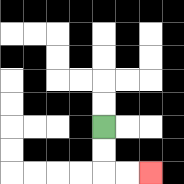{'start': '[4, 5]', 'end': '[6, 7]', 'path_directions': 'D,D,R,R', 'path_coordinates': '[[4, 5], [4, 6], [4, 7], [5, 7], [6, 7]]'}